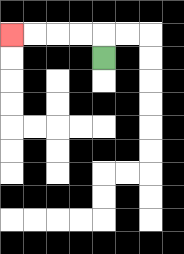{'start': '[4, 2]', 'end': '[0, 1]', 'path_directions': 'U,L,L,L,L', 'path_coordinates': '[[4, 2], [4, 1], [3, 1], [2, 1], [1, 1], [0, 1]]'}